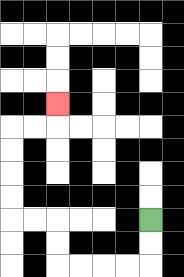{'start': '[6, 9]', 'end': '[2, 4]', 'path_directions': 'D,D,L,L,L,L,U,U,L,L,U,U,U,U,R,R,U', 'path_coordinates': '[[6, 9], [6, 10], [6, 11], [5, 11], [4, 11], [3, 11], [2, 11], [2, 10], [2, 9], [1, 9], [0, 9], [0, 8], [0, 7], [0, 6], [0, 5], [1, 5], [2, 5], [2, 4]]'}